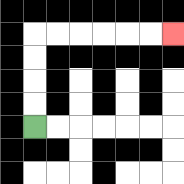{'start': '[1, 5]', 'end': '[7, 1]', 'path_directions': 'U,U,U,U,R,R,R,R,R,R', 'path_coordinates': '[[1, 5], [1, 4], [1, 3], [1, 2], [1, 1], [2, 1], [3, 1], [4, 1], [5, 1], [6, 1], [7, 1]]'}